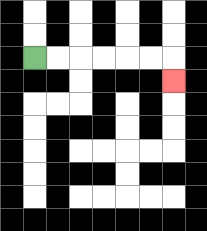{'start': '[1, 2]', 'end': '[7, 3]', 'path_directions': 'R,R,R,R,R,R,D', 'path_coordinates': '[[1, 2], [2, 2], [3, 2], [4, 2], [5, 2], [6, 2], [7, 2], [7, 3]]'}